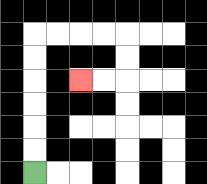{'start': '[1, 7]', 'end': '[3, 3]', 'path_directions': 'U,U,U,U,U,U,R,R,R,R,D,D,L,L', 'path_coordinates': '[[1, 7], [1, 6], [1, 5], [1, 4], [1, 3], [1, 2], [1, 1], [2, 1], [3, 1], [4, 1], [5, 1], [5, 2], [5, 3], [4, 3], [3, 3]]'}